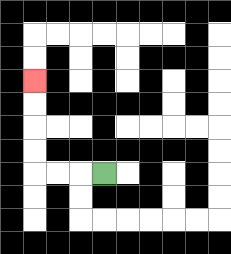{'start': '[4, 7]', 'end': '[1, 3]', 'path_directions': 'L,L,L,U,U,U,U', 'path_coordinates': '[[4, 7], [3, 7], [2, 7], [1, 7], [1, 6], [1, 5], [1, 4], [1, 3]]'}